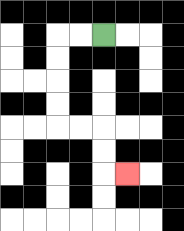{'start': '[4, 1]', 'end': '[5, 7]', 'path_directions': 'L,L,D,D,D,D,R,R,D,D,R', 'path_coordinates': '[[4, 1], [3, 1], [2, 1], [2, 2], [2, 3], [2, 4], [2, 5], [3, 5], [4, 5], [4, 6], [4, 7], [5, 7]]'}